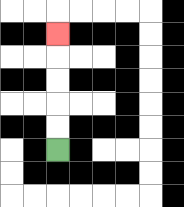{'start': '[2, 6]', 'end': '[2, 1]', 'path_directions': 'U,U,U,U,U', 'path_coordinates': '[[2, 6], [2, 5], [2, 4], [2, 3], [2, 2], [2, 1]]'}